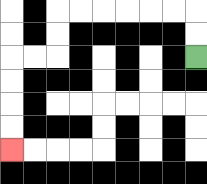{'start': '[8, 2]', 'end': '[0, 6]', 'path_directions': 'U,U,L,L,L,L,L,L,D,D,L,L,D,D,D,D', 'path_coordinates': '[[8, 2], [8, 1], [8, 0], [7, 0], [6, 0], [5, 0], [4, 0], [3, 0], [2, 0], [2, 1], [2, 2], [1, 2], [0, 2], [0, 3], [0, 4], [0, 5], [0, 6]]'}